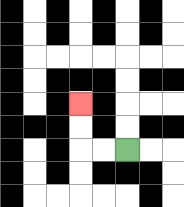{'start': '[5, 6]', 'end': '[3, 4]', 'path_directions': 'L,L,U,U', 'path_coordinates': '[[5, 6], [4, 6], [3, 6], [3, 5], [3, 4]]'}